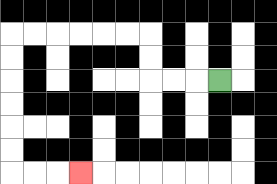{'start': '[9, 3]', 'end': '[3, 7]', 'path_directions': 'L,L,L,U,U,L,L,L,L,L,L,D,D,D,D,D,D,R,R,R', 'path_coordinates': '[[9, 3], [8, 3], [7, 3], [6, 3], [6, 2], [6, 1], [5, 1], [4, 1], [3, 1], [2, 1], [1, 1], [0, 1], [0, 2], [0, 3], [0, 4], [0, 5], [0, 6], [0, 7], [1, 7], [2, 7], [3, 7]]'}